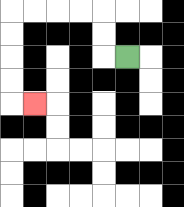{'start': '[5, 2]', 'end': '[1, 4]', 'path_directions': 'L,U,U,L,L,L,L,D,D,D,D,R', 'path_coordinates': '[[5, 2], [4, 2], [4, 1], [4, 0], [3, 0], [2, 0], [1, 0], [0, 0], [0, 1], [0, 2], [0, 3], [0, 4], [1, 4]]'}